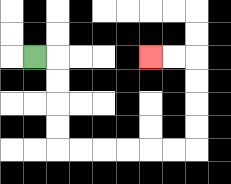{'start': '[1, 2]', 'end': '[6, 2]', 'path_directions': 'R,D,D,D,D,R,R,R,R,R,R,U,U,U,U,L,L', 'path_coordinates': '[[1, 2], [2, 2], [2, 3], [2, 4], [2, 5], [2, 6], [3, 6], [4, 6], [5, 6], [6, 6], [7, 6], [8, 6], [8, 5], [8, 4], [8, 3], [8, 2], [7, 2], [6, 2]]'}